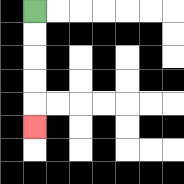{'start': '[1, 0]', 'end': '[1, 5]', 'path_directions': 'D,D,D,D,D', 'path_coordinates': '[[1, 0], [1, 1], [1, 2], [1, 3], [1, 4], [1, 5]]'}